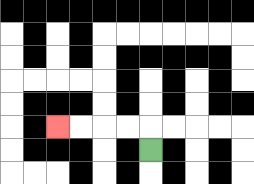{'start': '[6, 6]', 'end': '[2, 5]', 'path_directions': 'U,L,L,L,L', 'path_coordinates': '[[6, 6], [6, 5], [5, 5], [4, 5], [3, 5], [2, 5]]'}